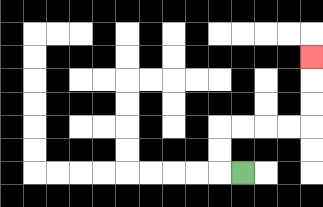{'start': '[10, 7]', 'end': '[13, 2]', 'path_directions': 'L,U,U,R,R,R,R,U,U,U', 'path_coordinates': '[[10, 7], [9, 7], [9, 6], [9, 5], [10, 5], [11, 5], [12, 5], [13, 5], [13, 4], [13, 3], [13, 2]]'}